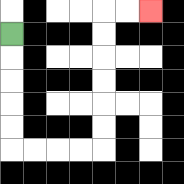{'start': '[0, 1]', 'end': '[6, 0]', 'path_directions': 'D,D,D,D,D,R,R,R,R,U,U,U,U,U,U,R,R', 'path_coordinates': '[[0, 1], [0, 2], [0, 3], [0, 4], [0, 5], [0, 6], [1, 6], [2, 6], [3, 6], [4, 6], [4, 5], [4, 4], [4, 3], [4, 2], [4, 1], [4, 0], [5, 0], [6, 0]]'}